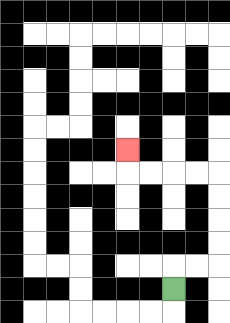{'start': '[7, 12]', 'end': '[5, 6]', 'path_directions': 'U,R,R,U,U,U,U,L,L,L,L,U', 'path_coordinates': '[[7, 12], [7, 11], [8, 11], [9, 11], [9, 10], [9, 9], [9, 8], [9, 7], [8, 7], [7, 7], [6, 7], [5, 7], [5, 6]]'}